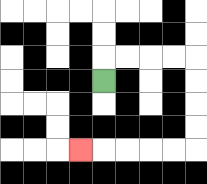{'start': '[4, 3]', 'end': '[3, 6]', 'path_directions': 'U,R,R,R,R,D,D,D,D,L,L,L,L,L', 'path_coordinates': '[[4, 3], [4, 2], [5, 2], [6, 2], [7, 2], [8, 2], [8, 3], [8, 4], [8, 5], [8, 6], [7, 6], [6, 6], [5, 6], [4, 6], [3, 6]]'}